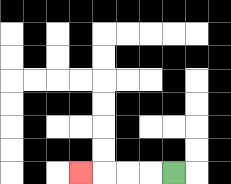{'start': '[7, 7]', 'end': '[3, 7]', 'path_directions': 'L,L,L,L', 'path_coordinates': '[[7, 7], [6, 7], [5, 7], [4, 7], [3, 7]]'}